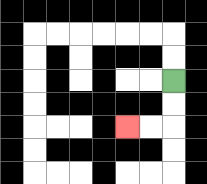{'start': '[7, 3]', 'end': '[5, 5]', 'path_directions': 'D,D,L,L', 'path_coordinates': '[[7, 3], [7, 4], [7, 5], [6, 5], [5, 5]]'}